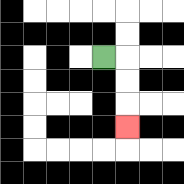{'start': '[4, 2]', 'end': '[5, 5]', 'path_directions': 'R,D,D,D', 'path_coordinates': '[[4, 2], [5, 2], [5, 3], [5, 4], [5, 5]]'}